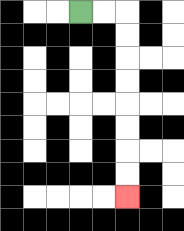{'start': '[3, 0]', 'end': '[5, 8]', 'path_directions': 'R,R,D,D,D,D,D,D,D,D', 'path_coordinates': '[[3, 0], [4, 0], [5, 0], [5, 1], [5, 2], [5, 3], [5, 4], [5, 5], [5, 6], [5, 7], [5, 8]]'}